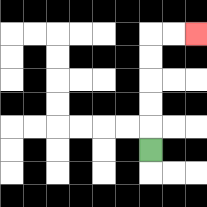{'start': '[6, 6]', 'end': '[8, 1]', 'path_directions': 'U,U,U,U,U,R,R', 'path_coordinates': '[[6, 6], [6, 5], [6, 4], [6, 3], [6, 2], [6, 1], [7, 1], [8, 1]]'}